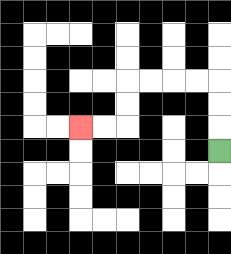{'start': '[9, 6]', 'end': '[3, 5]', 'path_directions': 'U,U,U,L,L,L,L,D,D,L,L', 'path_coordinates': '[[9, 6], [9, 5], [9, 4], [9, 3], [8, 3], [7, 3], [6, 3], [5, 3], [5, 4], [5, 5], [4, 5], [3, 5]]'}